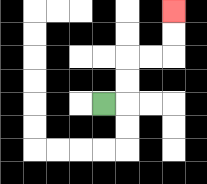{'start': '[4, 4]', 'end': '[7, 0]', 'path_directions': 'R,U,U,R,R,U,U', 'path_coordinates': '[[4, 4], [5, 4], [5, 3], [5, 2], [6, 2], [7, 2], [7, 1], [7, 0]]'}